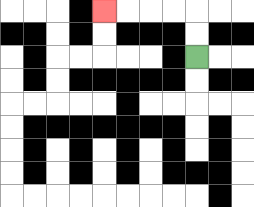{'start': '[8, 2]', 'end': '[4, 0]', 'path_directions': 'U,U,L,L,L,L', 'path_coordinates': '[[8, 2], [8, 1], [8, 0], [7, 0], [6, 0], [5, 0], [4, 0]]'}